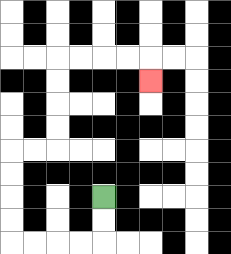{'start': '[4, 8]', 'end': '[6, 3]', 'path_directions': 'D,D,L,L,L,L,U,U,U,U,R,R,U,U,U,U,R,R,R,R,D', 'path_coordinates': '[[4, 8], [4, 9], [4, 10], [3, 10], [2, 10], [1, 10], [0, 10], [0, 9], [0, 8], [0, 7], [0, 6], [1, 6], [2, 6], [2, 5], [2, 4], [2, 3], [2, 2], [3, 2], [4, 2], [5, 2], [6, 2], [6, 3]]'}